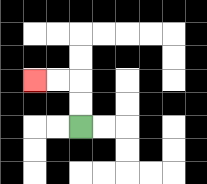{'start': '[3, 5]', 'end': '[1, 3]', 'path_directions': 'U,U,L,L', 'path_coordinates': '[[3, 5], [3, 4], [3, 3], [2, 3], [1, 3]]'}